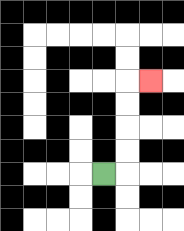{'start': '[4, 7]', 'end': '[6, 3]', 'path_directions': 'R,U,U,U,U,R', 'path_coordinates': '[[4, 7], [5, 7], [5, 6], [5, 5], [5, 4], [5, 3], [6, 3]]'}